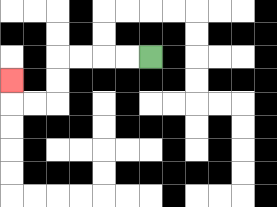{'start': '[6, 2]', 'end': '[0, 3]', 'path_directions': 'L,L,L,L,D,D,L,L,U', 'path_coordinates': '[[6, 2], [5, 2], [4, 2], [3, 2], [2, 2], [2, 3], [2, 4], [1, 4], [0, 4], [0, 3]]'}